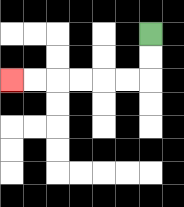{'start': '[6, 1]', 'end': '[0, 3]', 'path_directions': 'D,D,L,L,L,L,L,L', 'path_coordinates': '[[6, 1], [6, 2], [6, 3], [5, 3], [4, 3], [3, 3], [2, 3], [1, 3], [0, 3]]'}